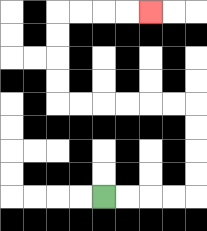{'start': '[4, 8]', 'end': '[6, 0]', 'path_directions': 'R,R,R,R,U,U,U,U,L,L,L,L,L,L,U,U,U,U,R,R,R,R', 'path_coordinates': '[[4, 8], [5, 8], [6, 8], [7, 8], [8, 8], [8, 7], [8, 6], [8, 5], [8, 4], [7, 4], [6, 4], [5, 4], [4, 4], [3, 4], [2, 4], [2, 3], [2, 2], [2, 1], [2, 0], [3, 0], [4, 0], [5, 0], [6, 0]]'}